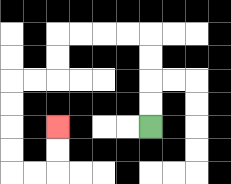{'start': '[6, 5]', 'end': '[2, 5]', 'path_directions': 'U,U,U,U,L,L,L,L,D,D,L,L,D,D,D,D,R,R,U,U', 'path_coordinates': '[[6, 5], [6, 4], [6, 3], [6, 2], [6, 1], [5, 1], [4, 1], [3, 1], [2, 1], [2, 2], [2, 3], [1, 3], [0, 3], [0, 4], [0, 5], [0, 6], [0, 7], [1, 7], [2, 7], [2, 6], [2, 5]]'}